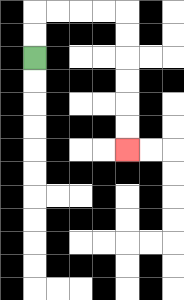{'start': '[1, 2]', 'end': '[5, 6]', 'path_directions': 'U,U,R,R,R,R,D,D,D,D,D,D', 'path_coordinates': '[[1, 2], [1, 1], [1, 0], [2, 0], [3, 0], [4, 0], [5, 0], [5, 1], [5, 2], [5, 3], [5, 4], [5, 5], [5, 6]]'}